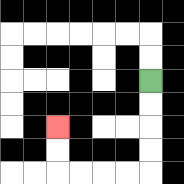{'start': '[6, 3]', 'end': '[2, 5]', 'path_directions': 'D,D,D,D,L,L,L,L,U,U', 'path_coordinates': '[[6, 3], [6, 4], [6, 5], [6, 6], [6, 7], [5, 7], [4, 7], [3, 7], [2, 7], [2, 6], [2, 5]]'}